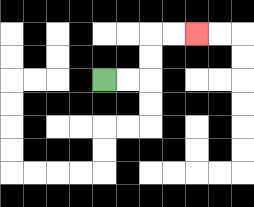{'start': '[4, 3]', 'end': '[8, 1]', 'path_directions': 'R,R,U,U,R,R', 'path_coordinates': '[[4, 3], [5, 3], [6, 3], [6, 2], [6, 1], [7, 1], [8, 1]]'}